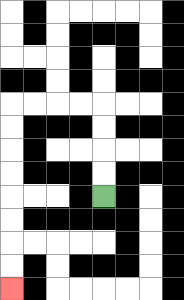{'start': '[4, 8]', 'end': '[0, 12]', 'path_directions': 'U,U,U,U,L,L,L,L,D,D,D,D,D,D,D,D', 'path_coordinates': '[[4, 8], [4, 7], [4, 6], [4, 5], [4, 4], [3, 4], [2, 4], [1, 4], [0, 4], [0, 5], [0, 6], [0, 7], [0, 8], [0, 9], [0, 10], [0, 11], [0, 12]]'}